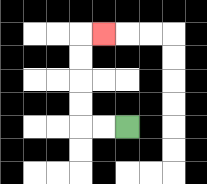{'start': '[5, 5]', 'end': '[4, 1]', 'path_directions': 'L,L,U,U,U,U,R', 'path_coordinates': '[[5, 5], [4, 5], [3, 5], [3, 4], [3, 3], [3, 2], [3, 1], [4, 1]]'}